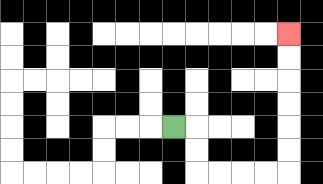{'start': '[7, 5]', 'end': '[12, 1]', 'path_directions': 'R,D,D,R,R,R,R,U,U,U,U,U,U', 'path_coordinates': '[[7, 5], [8, 5], [8, 6], [8, 7], [9, 7], [10, 7], [11, 7], [12, 7], [12, 6], [12, 5], [12, 4], [12, 3], [12, 2], [12, 1]]'}